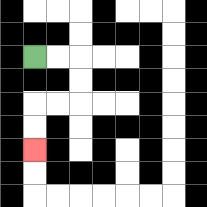{'start': '[1, 2]', 'end': '[1, 6]', 'path_directions': 'R,R,D,D,L,L,D,D', 'path_coordinates': '[[1, 2], [2, 2], [3, 2], [3, 3], [3, 4], [2, 4], [1, 4], [1, 5], [1, 6]]'}